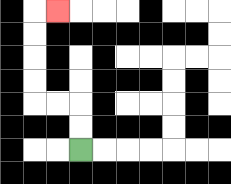{'start': '[3, 6]', 'end': '[2, 0]', 'path_directions': 'U,U,L,L,U,U,U,U,R', 'path_coordinates': '[[3, 6], [3, 5], [3, 4], [2, 4], [1, 4], [1, 3], [1, 2], [1, 1], [1, 0], [2, 0]]'}